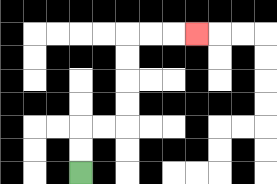{'start': '[3, 7]', 'end': '[8, 1]', 'path_directions': 'U,U,R,R,U,U,U,U,R,R,R', 'path_coordinates': '[[3, 7], [3, 6], [3, 5], [4, 5], [5, 5], [5, 4], [5, 3], [5, 2], [5, 1], [6, 1], [7, 1], [8, 1]]'}